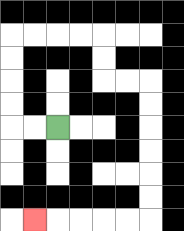{'start': '[2, 5]', 'end': '[1, 9]', 'path_directions': 'L,L,U,U,U,U,R,R,R,R,D,D,R,R,D,D,D,D,D,D,L,L,L,L,L', 'path_coordinates': '[[2, 5], [1, 5], [0, 5], [0, 4], [0, 3], [0, 2], [0, 1], [1, 1], [2, 1], [3, 1], [4, 1], [4, 2], [4, 3], [5, 3], [6, 3], [6, 4], [6, 5], [6, 6], [6, 7], [6, 8], [6, 9], [5, 9], [4, 9], [3, 9], [2, 9], [1, 9]]'}